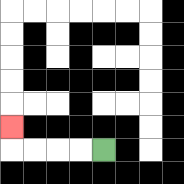{'start': '[4, 6]', 'end': '[0, 5]', 'path_directions': 'L,L,L,L,U', 'path_coordinates': '[[4, 6], [3, 6], [2, 6], [1, 6], [0, 6], [0, 5]]'}